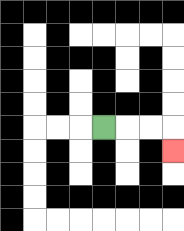{'start': '[4, 5]', 'end': '[7, 6]', 'path_directions': 'R,R,R,D', 'path_coordinates': '[[4, 5], [5, 5], [6, 5], [7, 5], [7, 6]]'}